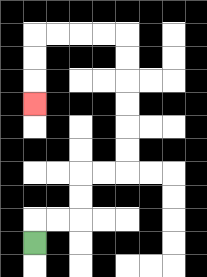{'start': '[1, 10]', 'end': '[1, 4]', 'path_directions': 'U,R,R,U,U,R,R,U,U,U,U,U,U,L,L,L,L,D,D,D', 'path_coordinates': '[[1, 10], [1, 9], [2, 9], [3, 9], [3, 8], [3, 7], [4, 7], [5, 7], [5, 6], [5, 5], [5, 4], [5, 3], [5, 2], [5, 1], [4, 1], [3, 1], [2, 1], [1, 1], [1, 2], [1, 3], [1, 4]]'}